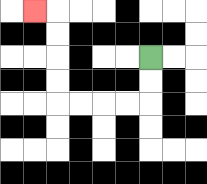{'start': '[6, 2]', 'end': '[1, 0]', 'path_directions': 'D,D,L,L,L,L,U,U,U,U,L', 'path_coordinates': '[[6, 2], [6, 3], [6, 4], [5, 4], [4, 4], [3, 4], [2, 4], [2, 3], [2, 2], [2, 1], [2, 0], [1, 0]]'}